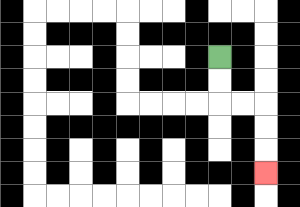{'start': '[9, 2]', 'end': '[11, 7]', 'path_directions': 'D,D,R,R,D,D,D', 'path_coordinates': '[[9, 2], [9, 3], [9, 4], [10, 4], [11, 4], [11, 5], [11, 6], [11, 7]]'}